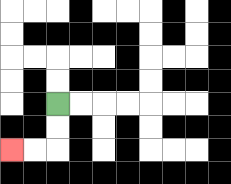{'start': '[2, 4]', 'end': '[0, 6]', 'path_directions': 'D,D,L,L', 'path_coordinates': '[[2, 4], [2, 5], [2, 6], [1, 6], [0, 6]]'}